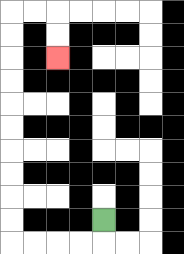{'start': '[4, 9]', 'end': '[2, 2]', 'path_directions': 'D,L,L,L,L,U,U,U,U,U,U,U,U,U,U,R,R,D,D', 'path_coordinates': '[[4, 9], [4, 10], [3, 10], [2, 10], [1, 10], [0, 10], [0, 9], [0, 8], [0, 7], [0, 6], [0, 5], [0, 4], [0, 3], [0, 2], [0, 1], [0, 0], [1, 0], [2, 0], [2, 1], [2, 2]]'}